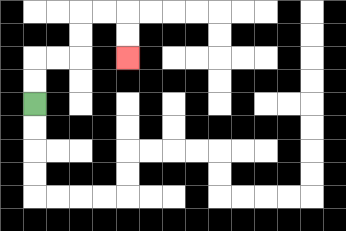{'start': '[1, 4]', 'end': '[5, 2]', 'path_directions': 'U,U,R,R,U,U,R,R,D,D', 'path_coordinates': '[[1, 4], [1, 3], [1, 2], [2, 2], [3, 2], [3, 1], [3, 0], [4, 0], [5, 0], [5, 1], [5, 2]]'}